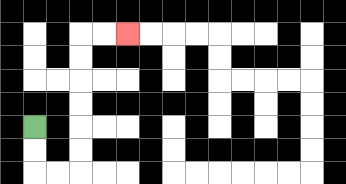{'start': '[1, 5]', 'end': '[5, 1]', 'path_directions': 'D,D,R,R,U,U,U,U,U,U,R,R', 'path_coordinates': '[[1, 5], [1, 6], [1, 7], [2, 7], [3, 7], [3, 6], [3, 5], [3, 4], [3, 3], [3, 2], [3, 1], [4, 1], [5, 1]]'}